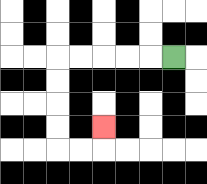{'start': '[7, 2]', 'end': '[4, 5]', 'path_directions': 'L,L,L,L,L,D,D,D,D,R,R,U', 'path_coordinates': '[[7, 2], [6, 2], [5, 2], [4, 2], [3, 2], [2, 2], [2, 3], [2, 4], [2, 5], [2, 6], [3, 6], [4, 6], [4, 5]]'}